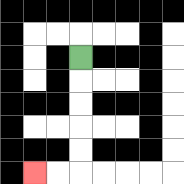{'start': '[3, 2]', 'end': '[1, 7]', 'path_directions': 'D,D,D,D,D,L,L', 'path_coordinates': '[[3, 2], [3, 3], [3, 4], [3, 5], [3, 6], [3, 7], [2, 7], [1, 7]]'}